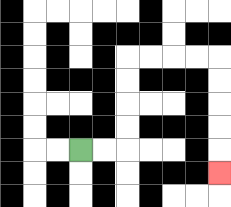{'start': '[3, 6]', 'end': '[9, 7]', 'path_directions': 'R,R,U,U,U,U,R,R,R,R,D,D,D,D,D', 'path_coordinates': '[[3, 6], [4, 6], [5, 6], [5, 5], [5, 4], [5, 3], [5, 2], [6, 2], [7, 2], [8, 2], [9, 2], [9, 3], [9, 4], [9, 5], [9, 6], [9, 7]]'}